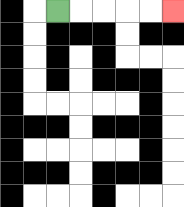{'start': '[2, 0]', 'end': '[7, 0]', 'path_directions': 'R,R,R,R,R', 'path_coordinates': '[[2, 0], [3, 0], [4, 0], [5, 0], [6, 0], [7, 0]]'}